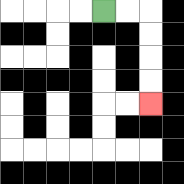{'start': '[4, 0]', 'end': '[6, 4]', 'path_directions': 'R,R,D,D,D,D', 'path_coordinates': '[[4, 0], [5, 0], [6, 0], [6, 1], [6, 2], [6, 3], [6, 4]]'}